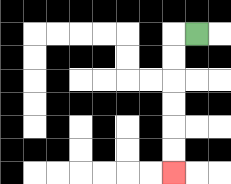{'start': '[8, 1]', 'end': '[7, 7]', 'path_directions': 'L,D,D,D,D,D,D', 'path_coordinates': '[[8, 1], [7, 1], [7, 2], [7, 3], [7, 4], [7, 5], [7, 6], [7, 7]]'}